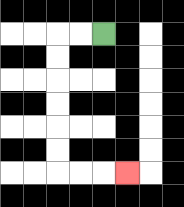{'start': '[4, 1]', 'end': '[5, 7]', 'path_directions': 'L,L,D,D,D,D,D,D,R,R,R', 'path_coordinates': '[[4, 1], [3, 1], [2, 1], [2, 2], [2, 3], [2, 4], [2, 5], [2, 6], [2, 7], [3, 7], [4, 7], [5, 7]]'}